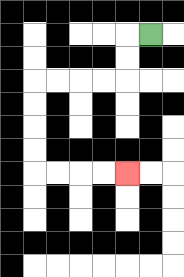{'start': '[6, 1]', 'end': '[5, 7]', 'path_directions': 'L,D,D,L,L,L,L,D,D,D,D,R,R,R,R', 'path_coordinates': '[[6, 1], [5, 1], [5, 2], [5, 3], [4, 3], [3, 3], [2, 3], [1, 3], [1, 4], [1, 5], [1, 6], [1, 7], [2, 7], [3, 7], [4, 7], [5, 7]]'}